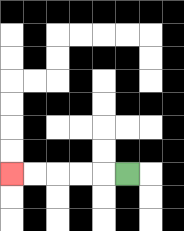{'start': '[5, 7]', 'end': '[0, 7]', 'path_directions': 'L,L,L,L,L', 'path_coordinates': '[[5, 7], [4, 7], [3, 7], [2, 7], [1, 7], [0, 7]]'}